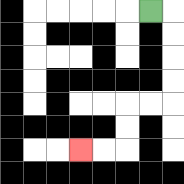{'start': '[6, 0]', 'end': '[3, 6]', 'path_directions': 'R,D,D,D,D,L,L,D,D,L,L', 'path_coordinates': '[[6, 0], [7, 0], [7, 1], [7, 2], [7, 3], [7, 4], [6, 4], [5, 4], [5, 5], [5, 6], [4, 6], [3, 6]]'}